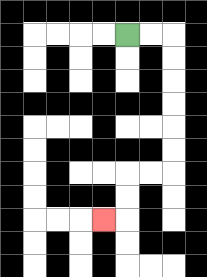{'start': '[5, 1]', 'end': '[4, 9]', 'path_directions': 'R,R,D,D,D,D,D,D,L,L,D,D,L', 'path_coordinates': '[[5, 1], [6, 1], [7, 1], [7, 2], [7, 3], [7, 4], [7, 5], [7, 6], [7, 7], [6, 7], [5, 7], [5, 8], [5, 9], [4, 9]]'}